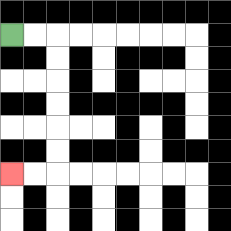{'start': '[0, 1]', 'end': '[0, 7]', 'path_directions': 'R,R,D,D,D,D,D,D,L,L', 'path_coordinates': '[[0, 1], [1, 1], [2, 1], [2, 2], [2, 3], [2, 4], [2, 5], [2, 6], [2, 7], [1, 7], [0, 7]]'}